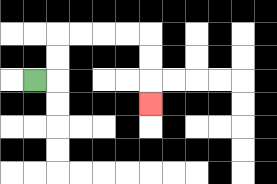{'start': '[1, 3]', 'end': '[6, 4]', 'path_directions': 'R,U,U,R,R,R,R,D,D,D', 'path_coordinates': '[[1, 3], [2, 3], [2, 2], [2, 1], [3, 1], [4, 1], [5, 1], [6, 1], [6, 2], [6, 3], [6, 4]]'}